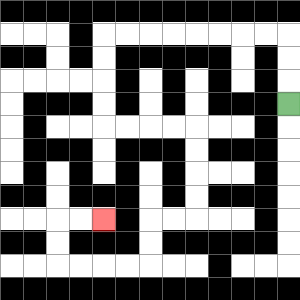{'start': '[12, 4]', 'end': '[4, 9]', 'path_directions': 'U,U,U,L,L,L,L,L,L,L,L,D,D,D,D,R,R,R,R,D,D,D,D,L,L,D,D,L,L,L,L,U,U,R,R', 'path_coordinates': '[[12, 4], [12, 3], [12, 2], [12, 1], [11, 1], [10, 1], [9, 1], [8, 1], [7, 1], [6, 1], [5, 1], [4, 1], [4, 2], [4, 3], [4, 4], [4, 5], [5, 5], [6, 5], [7, 5], [8, 5], [8, 6], [8, 7], [8, 8], [8, 9], [7, 9], [6, 9], [6, 10], [6, 11], [5, 11], [4, 11], [3, 11], [2, 11], [2, 10], [2, 9], [3, 9], [4, 9]]'}